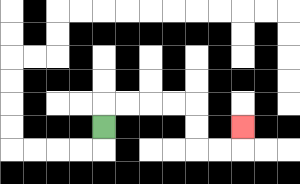{'start': '[4, 5]', 'end': '[10, 5]', 'path_directions': 'U,R,R,R,R,D,D,R,R,U', 'path_coordinates': '[[4, 5], [4, 4], [5, 4], [6, 4], [7, 4], [8, 4], [8, 5], [8, 6], [9, 6], [10, 6], [10, 5]]'}